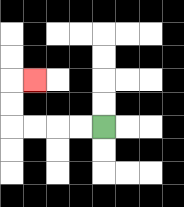{'start': '[4, 5]', 'end': '[1, 3]', 'path_directions': 'L,L,L,L,U,U,R', 'path_coordinates': '[[4, 5], [3, 5], [2, 5], [1, 5], [0, 5], [0, 4], [0, 3], [1, 3]]'}